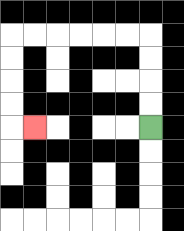{'start': '[6, 5]', 'end': '[1, 5]', 'path_directions': 'U,U,U,U,L,L,L,L,L,L,D,D,D,D,R', 'path_coordinates': '[[6, 5], [6, 4], [6, 3], [6, 2], [6, 1], [5, 1], [4, 1], [3, 1], [2, 1], [1, 1], [0, 1], [0, 2], [0, 3], [0, 4], [0, 5], [1, 5]]'}